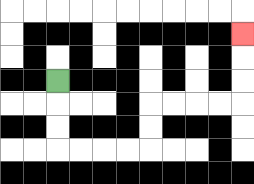{'start': '[2, 3]', 'end': '[10, 1]', 'path_directions': 'D,D,D,R,R,R,R,U,U,R,R,R,R,U,U,U', 'path_coordinates': '[[2, 3], [2, 4], [2, 5], [2, 6], [3, 6], [4, 6], [5, 6], [6, 6], [6, 5], [6, 4], [7, 4], [8, 4], [9, 4], [10, 4], [10, 3], [10, 2], [10, 1]]'}